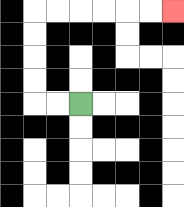{'start': '[3, 4]', 'end': '[7, 0]', 'path_directions': 'L,L,U,U,U,U,R,R,R,R,R,R', 'path_coordinates': '[[3, 4], [2, 4], [1, 4], [1, 3], [1, 2], [1, 1], [1, 0], [2, 0], [3, 0], [4, 0], [5, 0], [6, 0], [7, 0]]'}